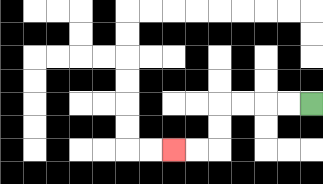{'start': '[13, 4]', 'end': '[7, 6]', 'path_directions': 'L,L,L,L,D,D,L,L', 'path_coordinates': '[[13, 4], [12, 4], [11, 4], [10, 4], [9, 4], [9, 5], [9, 6], [8, 6], [7, 6]]'}